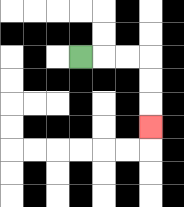{'start': '[3, 2]', 'end': '[6, 5]', 'path_directions': 'R,R,R,D,D,D', 'path_coordinates': '[[3, 2], [4, 2], [5, 2], [6, 2], [6, 3], [6, 4], [6, 5]]'}